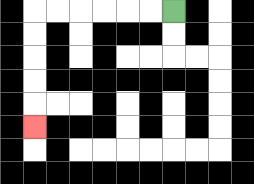{'start': '[7, 0]', 'end': '[1, 5]', 'path_directions': 'L,L,L,L,L,L,D,D,D,D,D', 'path_coordinates': '[[7, 0], [6, 0], [5, 0], [4, 0], [3, 0], [2, 0], [1, 0], [1, 1], [1, 2], [1, 3], [1, 4], [1, 5]]'}